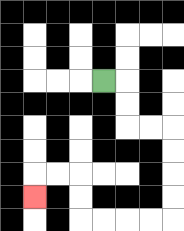{'start': '[4, 3]', 'end': '[1, 8]', 'path_directions': 'R,D,D,R,R,D,D,D,D,L,L,L,L,U,U,L,L,D', 'path_coordinates': '[[4, 3], [5, 3], [5, 4], [5, 5], [6, 5], [7, 5], [7, 6], [7, 7], [7, 8], [7, 9], [6, 9], [5, 9], [4, 9], [3, 9], [3, 8], [3, 7], [2, 7], [1, 7], [1, 8]]'}